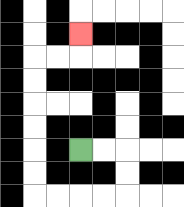{'start': '[3, 6]', 'end': '[3, 1]', 'path_directions': 'R,R,D,D,L,L,L,L,U,U,U,U,U,U,R,R,U', 'path_coordinates': '[[3, 6], [4, 6], [5, 6], [5, 7], [5, 8], [4, 8], [3, 8], [2, 8], [1, 8], [1, 7], [1, 6], [1, 5], [1, 4], [1, 3], [1, 2], [2, 2], [3, 2], [3, 1]]'}